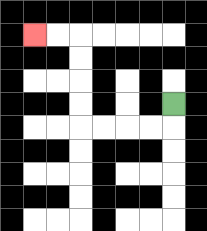{'start': '[7, 4]', 'end': '[1, 1]', 'path_directions': 'D,L,L,L,L,U,U,U,U,L,L', 'path_coordinates': '[[7, 4], [7, 5], [6, 5], [5, 5], [4, 5], [3, 5], [3, 4], [3, 3], [3, 2], [3, 1], [2, 1], [1, 1]]'}